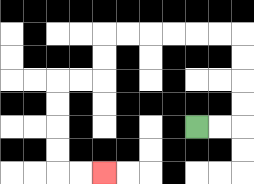{'start': '[8, 5]', 'end': '[4, 7]', 'path_directions': 'R,R,U,U,U,U,L,L,L,L,L,L,D,D,L,L,D,D,D,D,R,R', 'path_coordinates': '[[8, 5], [9, 5], [10, 5], [10, 4], [10, 3], [10, 2], [10, 1], [9, 1], [8, 1], [7, 1], [6, 1], [5, 1], [4, 1], [4, 2], [4, 3], [3, 3], [2, 3], [2, 4], [2, 5], [2, 6], [2, 7], [3, 7], [4, 7]]'}